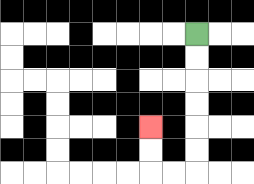{'start': '[8, 1]', 'end': '[6, 5]', 'path_directions': 'D,D,D,D,D,D,L,L,U,U', 'path_coordinates': '[[8, 1], [8, 2], [8, 3], [8, 4], [8, 5], [8, 6], [8, 7], [7, 7], [6, 7], [6, 6], [6, 5]]'}